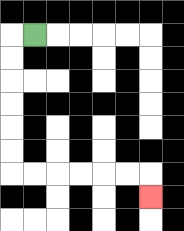{'start': '[1, 1]', 'end': '[6, 8]', 'path_directions': 'L,D,D,D,D,D,D,R,R,R,R,R,R,D', 'path_coordinates': '[[1, 1], [0, 1], [0, 2], [0, 3], [0, 4], [0, 5], [0, 6], [0, 7], [1, 7], [2, 7], [3, 7], [4, 7], [5, 7], [6, 7], [6, 8]]'}